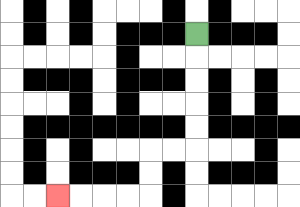{'start': '[8, 1]', 'end': '[2, 8]', 'path_directions': 'D,D,D,D,D,L,L,D,D,L,L,L,L', 'path_coordinates': '[[8, 1], [8, 2], [8, 3], [8, 4], [8, 5], [8, 6], [7, 6], [6, 6], [6, 7], [6, 8], [5, 8], [4, 8], [3, 8], [2, 8]]'}